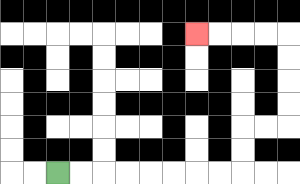{'start': '[2, 7]', 'end': '[8, 1]', 'path_directions': 'R,R,R,R,R,R,R,R,U,U,R,R,U,U,U,U,L,L,L,L', 'path_coordinates': '[[2, 7], [3, 7], [4, 7], [5, 7], [6, 7], [7, 7], [8, 7], [9, 7], [10, 7], [10, 6], [10, 5], [11, 5], [12, 5], [12, 4], [12, 3], [12, 2], [12, 1], [11, 1], [10, 1], [9, 1], [8, 1]]'}